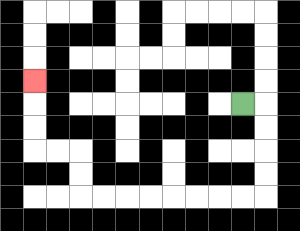{'start': '[10, 4]', 'end': '[1, 3]', 'path_directions': 'R,D,D,D,D,L,L,L,L,L,L,L,L,U,U,L,L,U,U,U', 'path_coordinates': '[[10, 4], [11, 4], [11, 5], [11, 6], [11, 7], [11, 8], [10, 8], [9, 8], [8, 8], [7, 8], [6, 8], [5, 8], [4, 8], [3, 8], [3, 7], [3, 6], [2, 6], [1, 6], [1, 5], [1, 4], [1, 3]]'}